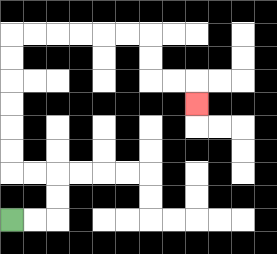{'start': '[0, 9]', 'end': '[8, 4]', 'path_directions': 'R,R,U,U,L,L,U,U,U,U,U,U,R,R,R,R,R,R,D,D,R,R,D', 'path_coordinates': '[[0, 9], [1, 9], [2, 9], [2, 8], [2, 7], [1, 7], [0, 7], [0, 6], [0, 5], [0, 4], [0, 3], [0, 2], [0, 1], [1, 1], [2, 1], [3, 1], [4, 1], [5, 1], [6, 1], [6, 2], [6, 3], [7, 3], [8, 3], [8, 4]]'}